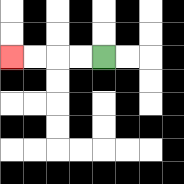{'start': '[4, 2]', 'end': '[0, 2]', 'path_directions': 'L,L,L,L', 'path_coordinates': '[[4, 2], [3, 2], [2, 2], [1, 2], [0, 2]]'}